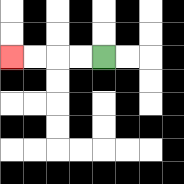{'start': '[4, 2]', 'end': '[0, 2]', 'path_directions': 'L,L,L,L', 'path_coordinates': '[[4, 2], [3, 2], [2, 2], [1, 2], [0, 2]]'}